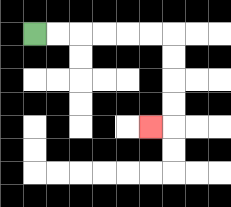{'start': '[1, 1]', 'end': '[6, 5]', 'path_directions': 'R,R,R,R,R,R,D,D,D,D,L', 'path_coordinates': '[[1, 1], [2, 1], [3, 1], [4, 1], [5, 1], [6, 1], [7, 1], [7, 2], [7, 3], [7, 4], [7, 5], [6, 5]]'}